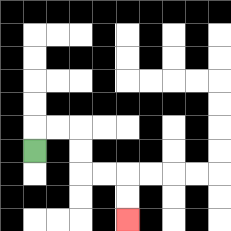{'start': '[1, 6]', 'end': '[5, 9]', 'path_directions': 'U,R,R,D,D,R,R,D,D', 'path_coordinates': '[[1, 6], [1, 5], [2, 5], [3, 5], [3, 6], [3, 7], [4, 7], [5, 7], [5, 8], [5, 9]]'}